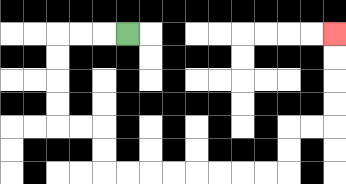{'start': '[5, 1]', 'end': '[14, 1]', 'path_directions': 'L,L,L,D,D,D,D,R,R,D,D,R,R,R,R,R,R,R,R,U,U,R,R,U,U,U,U', 'path_coordinates': '[[5, 1], [4, 1], [3, 1], [2, 1], [2, 2], [2, 3], [2, 4], [2, 5], [3, 5], [4, 5], [4, 6], [4, 7], [5, 7], [6, 7], [7, 7], [8, 7], [9, 7], [10, 7], [11, 7], [12, 7], [12, 6], [12, 5], [13, 5], [14, 5], [14, 4], [14, 3], [14, 2], [14, 1]]'}